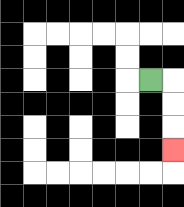{'start': '[6, 3]', 'end': '[7, 6]', 'path_directions': 'R,D,D,D', 'path_coordinates': '[[6, 3], [7, 3], [7, 4], [7, 5], [7, 6]]'}